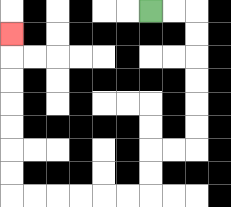{'start': '[6, 0]', 'end': '[0, 1]', 'path_directions': 'R,R,D,D,D,D,D,D,L,L,D,D,L,L,L,L,L,L,U,U,U,U,U,U,U', 'path_coordinates': '[[6, 0], [7, 0], [8, 0], [8, 1], [8, 2], [8, 3], [8, 4], [8, 5], [8, 6], [7, 6], [6, 6], [6, 7], [6, 8], [5, 8], [4, 8], [3, 8], [2, 8], [1, 8], [0, 8], [0, 7], [0, 6], [0, 5], [0, 4], [0, 3], [0, 2], [0, 1]]'}